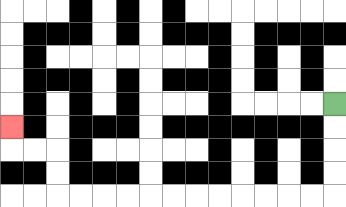{'start': '[14, 4]', 'end': '[0, 5]', 'path_directions': 'D,D,D,D,L,L,L,L,L,L,L,L,L,L,L,L,U,U,L,L,U', 'path_coordinates': '[[14, 4], [14, 5], [14, 6], [14, 7], [14, 8], [13, 8], [12, 8], [11, 8], [10, 8], [9, 8], [8, 8], [7, 8], [6, 8], [5, 8], [4, 8], [3, 8], [2, 8], [2, 7], [2, 6], [1, 6], [0, 6], [0, 5]]'}